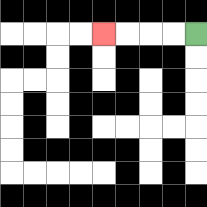{'start': '[8, 1]', 'end': '[4, 1]', 'path_directions': 'L,L,L,L', 'path_coordinates': '[[8, 1], [7, 1], [6, 1], [5, 1], [4, 1]]'}